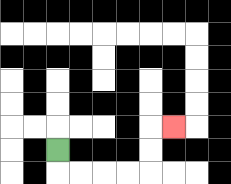{'start': '[2, 6]', 'end': '[7, 5]', 'path_directions': 'D,R,R,R,R,U,U,R', 'path_coordinates': '[[2, 6], [2, 7], [3, 7], [4, 7], [5, 7], [6, 7], [6, 6], [6, 5], [7, 5]]'}